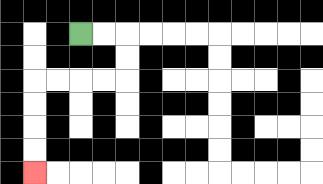{'start': '[3, 1]', 'end': '[1, 7]', 'path_directions': 'R,R,D,D,L,L,L,L,D,D,D,D', 'path_coordinates': '[[3, 1], [4, 1], [5, 1], [5, 2], [5, 3], [4, 3], [3, 3], [2, 3], [1, 3], [1, 4], [1, 5], [1, 6], [1, 7]]'}